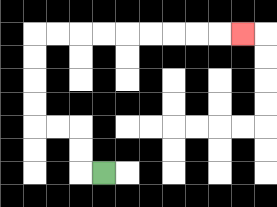{'start': '[4, 7]', 'end': '[10, 1]', 'path_directions': 'L,U,U,L,L,U,U,U,U,R,R,R,R,R,R,R,R,R', 'path_coordinates': '[[4, 7], [3, 7], [3, 6], [3, 5], [2, 5], [1, 5], [1, 4], [1, 3], [1, 2], [1, 1], [2, 1], [3, 1], [4, 1], [5, 1], [6, 1], [7, 1], [8, 1], [9, 1], [10, 1]]'}